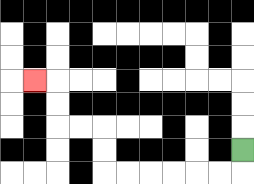{'start': '[10, 6]', 'end': '[1, 3]', 'path_directions': 'D,L,L,L,L,L,L,U,U,L,L,U,U,L', 'path_coordinates': '[[10, 6], [10, 7], [9, 7], [8, 7], [7, 7], [6, 7], [5, 7], [4, 7], [4, 6], [4, 5], [3, 5], [2, 5], [2, 4], [2, 3], [1, 3]]'}